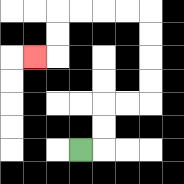{'start': '[3, 6]', 'end': '[1, 2]', 'path_directions': 'R,U,U,R,R,U,U,U,U,L,L,L,L,D,D,L', 'path_coordinates': '[[3, 6], [4, 6], [4, 5], [4, 4], [5, 4], [6, 4], [6, 3], [6, 2], [6, 1], [6, 0], [5, 0], [4, 0], [3, 0], [2, 0], [2, 1], [2, 2], [1, 2]]'}